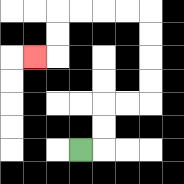{'start': '[3, 6]', 'end': '[1, 2]', 'path_directions': 'R,U,U,R,R,U,U,U,U,L,L,L,L,D,D,L', 'path_coordinates': '[[3, 6], [4, 6], [4, 5], [4, 4], [5, 4], [6, 4], [6, 3], [6, 2], [6, 1], [6, 0], [5, 0], [4, 0], [3, 0], [2, 0], [2, 1], [2, 2], [1, 2]]'}